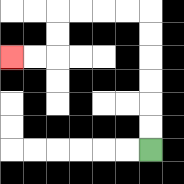{'start': '[6, 6]', 'end': '[0, 2]', 'path_directions': 'U,U,U,U,U,U,L,L,L,L,D,D,L,L', 'path_coordinates': '[[6, 6], [6, 5], [6, 4], [6, 3], [6, 2], [6, 1], [6, 0], [5, 0], [4, 0], [3, 0], [2, 0], [2, 1], [2, 2], [1, 2], [0, 2]]'}